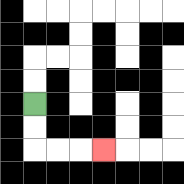{'start': '[1, 4]', 'end': '[4, 6]', 'path_directions': 'D,D,R,R,R', 'path_coordinates': '[[1, 4], [1, 5], [1, 6], [2, 6], [3, 6], [4, 6]]'}